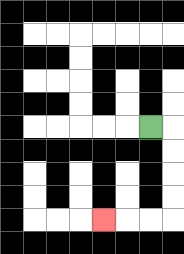{'start': '[6, 5]', 'end': '[4, 9]', 'path_directions': 'R,D,D,D,D,L,L,L', 'path_coordinates': '[[6, 5], [7, 5], [7, 6], [7, 7], [7, 8], [7, 9], [6, 9], [5, 9], [4, 9]]'}